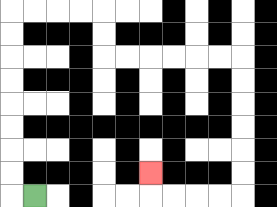{'start': '[1, 8]', 'end': '[6, 7]', 'path_directions': 'L,U,U,U,U,U,U,U,U,R,R,R,R,D,D,R,R,R,R,R,R,D,D,D,D,D,D,L,L,L,L,U', 'path_coordinates': '[[1, 8], [0, 8], [0, 7], [0, 6], [0, 5], [0, 4], [0, 3], [0, 2], [0, 1], [0, 0], [1, 0], [2, 0], [3, 0], [4, 0], [4, 1], [4, 2], [5, 2], [6, 2], [7, 2], [8, 2], [9, 2], [10, 2], [10, 3], [10, 4], [10, 5], [10, 6], [10, 7], [10, 8], [9, 8], [8, 8], [7, 8], [6, 8], [6, 7]]'}